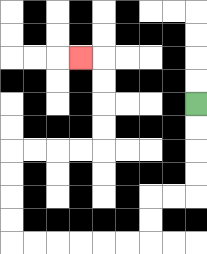{'start': '[8, 4]', 'end': '[3, 2]', 'path_directions': 'D,D,D,D,L,L,D,D,L,L,L,L,L,L,U,U,U,U,R,R,R,R,U,U,U,U,L', 'path_coordinates': '[[8, 4], [8, 5], [8, 6], [8, 7], [8, 8], [7, 8], [6, 8], [6, 9], [6, 10], [5, 10], [4, 10], [3, 10], [2, 10], [1, 10], [0, 10], [0, 9], [0, 8], [0, 7], [0, 6], [1, 6], [2, 6], [3, 6], [4, 6], [4, 5], [4, 4], [4, 3], [4, 2], [3, 2]]'}